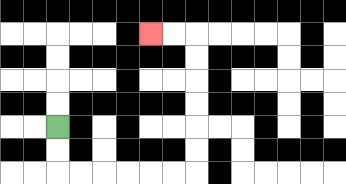{'start': '[2, 5]', 'end': '[6, 1]', 'path_directions': 'D,D,R,R,R,R,R,R,U,U,U,U,U,U,L,L', 'path_coordinates': '[[2, 5], [2, 6], [2, 7], [3, 7], [4, 7], [5, 7], [6, 7], [7, 7], [8, 7], [8, 6], [8, 5], [8, 4], [8, 3], [8, 2], [8, 1], [7, 1], [6, 1]]'}